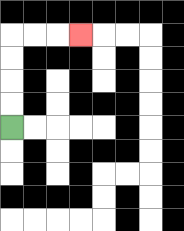{'start': '[0, 5]', 'end': '[3, 1]', 'path_directions': 'U,U,U,U,R,R,R', 'path_coordinates': '[[0, 5], [0, 4], [0, 3], [0, 2], [0, 1], [1, 1], [2, 1], [3, 1]]'}